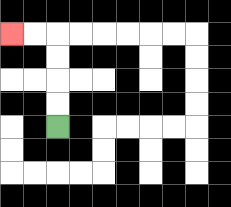{'start': '[2, 5]', 'end': '[0, 1]', 'path_directions': 'U,U,U,U,L,L', 'path_coordinates': '[[2, 5], [2, 4], [2, 3], [2, 2], [2, 1], [1, 1], [0, 1]]'}